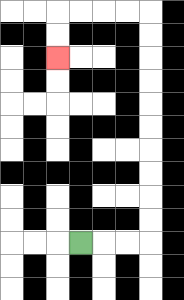{'start': '[3, 10]', 'end': '[2, 2]', 'path_directions': 'R,R,R,U,U,U,U,U,U,U,U,U,U,L,L,L,L,D,D', 'path_coordinates': '[[3, 10], [4, 10], [5, 10], [6, 10], [6, 9], [6, 8], [6, 7], [6, 6], [6, 5], [6, 4], [6, 3], [6, 2], [6, 1], [6, 0], [5, 0], [4, 0], [3, 0], [2, 0], [2, 1], [2, 2]]'}